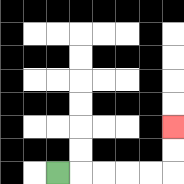{'start': '[2, 7]', 'end': '[7, 5]', 'path_directions': 'R,R,R,R,R,U,U', 'path_coordinates': '[[2, 7], [3, 7], [4, 7], [5, 7], [6, 7], [7, 7], [7, 6], [7, 5]]'}